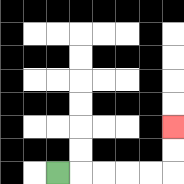{'start': '[2, 7]', 'end': '[7, 5]', 'path_directions': 'R,R,R,R,R,U,U', 'path_coordinates': '[[2, 7], [3, 7], [4, 7], [5, 7], [6, 7], [7, 7], [7, 6], [7, 5]]'}